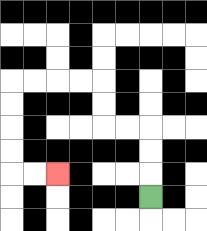{'start': '[6, 8]', 'end': '[2, 7]', 'path_directions': 'U,U,U,L,L,U,U,L,L,L,L,D,D,D,D,R,R', 'path_coordinates': '[[6, 8], [6, 7], [6, 6], [6, 5], [5, 5], [4, 5], [4, 4], [4, 3], [3, 3], [2, 3], [1, 3], [0, 3], [0, 4], [0, 5], [0, 6], [0, 7], [1, 7], [2, 7]]'}